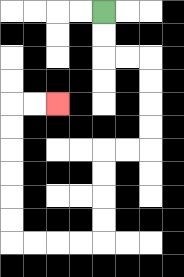{'start': '[4, 0]', 'end': '[2, 4]', 'path_directions': 'D,D,R,R,D,D,D,D,L,L,D,D,D,D,L,L,L,L,U,U,U,U,U,U,R,R', 'path_coordinates': '[[4, 0], [4, 1], [4, 2], [5, 2], [6, 2], [6, 3], [6, 4], [6, 5], [6, 6], [5, 6], [4, 6], [4, 7], [4, 8], [4, 9], [4, 10], [3, 10], [2, 10], [1, 10], [0, 10], [0, 9], [0, 8], [0, 7], [0, 6], [0, 5], [0, 4], [1, 4], [2, 4]]'}